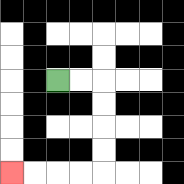{'start': '[2, 3]', 'end': '[0, 7]', 'path_directions': 'R,R,D,D,D,D,L,L,L,L', 'path_coordinates': '[[2, 3], [3, 3], [4, 3], [4, 4], [4, 5], [4, 6], [4, 7], [3, 7], [2, 7], [1, 7], [0, 7]]'}